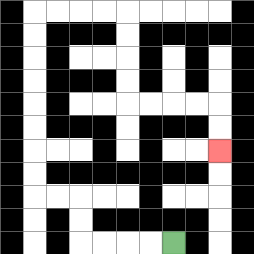{'start': '[7, 10]', 'end': '[9, 6]', 'path_directions': 'L,L,L,L,U,U,L,L,U,U,U,U,U,U,U,U,R,R,R,R,D,D,D,D,R,R,R,R,D,D', 'path_coordinates': '[[7, 10], [6, 10], [5, 10], [4, 10], [3, 10], [3, 9], [3, 8], [2, 8], [1, 8], [1, 7], [1, 6], [1, 5], [1, 4], [1, 3], [1, 2], [1, 1], [1, 0], [2, 0], [3, 0], [4, 0], [5, 0], [5, 1], [5, 2], [5, 3], [5, 4], [6, 4], [7, 4], [8, 4], [9, 4], [9, 5], [9, 6]]'}